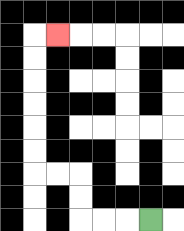{'start': '[6, 9]', 'end': '[2, 1]', 'path_directions': 'L,L,L,U,U,L,L,U,U,U,U,U,U,R', 'path_coordinates': '[[6, 9], [5, 9], [4, 9], [3, 9], [3, 8], [3, 7], [2, 7], [1, 7], [1, 6], [1, 5], [1, 4], [1, 3], [1, 2], [1, 1], [2, 1]]'}